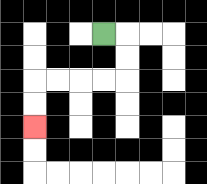{'start': '[4, 1]', 'end': '[1, 5]', 'path_directions': 'R,D,D,L,L,L,L,D,D', 'path_coordinates': '[[4, 1], [5, 1], [5, 2], [5, 3], [4, 3], [3, 3], [2, 3], [1, 3], [1, 4], [1, 5]]'}